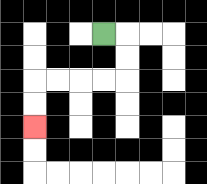{'start': '[4, 1]', 'end': '[1, 5]', 'path_directions': 'R,D,D,L,L,L,L,D,D', 'path_coordinates': '[[4, 1], [5, 1], [5, 2], [5, 3], [4, 3], [3, 3], [2, 3], [1, 3], [1, 4], [1, 5]]'}